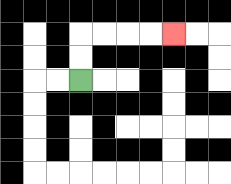{'start': '[3, 3]', 'end': '[7, 1]', 'path_directions': 'U,U,R,R,R,R', 'path_coordinates': '[[3, 3], [3, 2], [3, 1], [4, 1], [5, 1], [6, 1], [7, 1]]'}